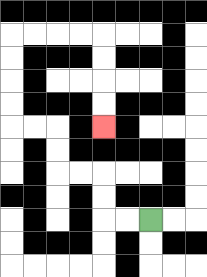{'start': '[6, 9]', 'end': '[4, 5]', 'path_directions': 'L,L,U,U,L,L,U,U,L,L,U,U,U,U,R,R,R,R,D,D,D,D', 'path_coordinates': '[[6, 9], [5, 9], [4, 9], [4, 8], [4, 7], [3, 7], [2, 7], [2, 6], [2, 5], [1, 5], [0, 5], [0, 4], [0, 3], [0, 2], [0, 1], [1, 1], [2, 1], [3, 1], [4, 1], [4, 2], [4, 3], [4, 4], [4, 5]]'}